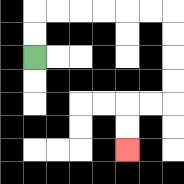{'start': '[1, 2]', 'end': '[5, 6]', 'path_directions': 'U,U,R,R,R,R,R,R,D,D,D,D,L,L,D,D', 'path_coordinates': '[[1, 2], [1, 1], [1, 0], [2, 0], [3, 0], [4, 0], [5, 0], [6, 0], [7, 0], [7, 1], [7, 2], [7, 3], [7, 4], [6, 4], [5, 4], [5, 5], [5, 6]]'}